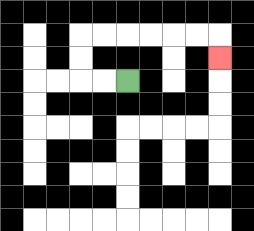{'start': '[5, 3]', 'end': '[9, 2]', 'path_directions': 'L,L,U,U,R,R,R,R,R,R,D', 'path_coordinates': '[[5, 3], [4, 3], [3, 3], [3, 2], [3, 1], [4, 1], [5, 1], [6, 1], [7, 1], [8, 1], [9, 1], [9, 2]]'}